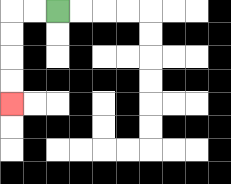{'start': '[2, 0]', 'end': '[0, 4]', 'path_directions': 'L,L,D,D,D,D', 'path_coordinates': '[[2, 0], [1, 0], [0, 0], [0, 1], [0, 2], [0, 3], [0, 4]]'}